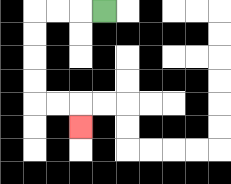{'start': '[4, 0]', 'end': '[3, 5]', 'path_directions': 'L,L,L,D,D,D,D,R,R,D', 'path_coordinates': '[[4, 0], [3, 0], [2, 0], [1, 0], [1, 1], [1, 2], [1, 3], [1, 4], [2, 4], [3, 4], [3, 5]]'}